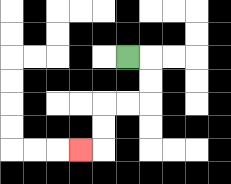{'start': '[5, 2]', 'end': '[3, 6]', 'path_directions': 'R,D,D,L,L,D,D,L', 'path_coordinates': '[[5, 2], [6, 2], [6, 3], [6, 4], [5, 4], [4, 4], [4, 5], [4, 6], [3, 6]]'}